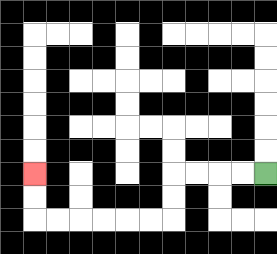{'start': '[11, 7]', 'end': '[1, 7]', 'path_directions': 'L,L,L,L,D,D,L,L,L,L,L,L,U,U', 'path_coordinates': '[[11, 7], [10, 7], [9, 7], [8, 7], [7, 7], [7, 8], [7, 9], [6, 9], [5, 9], [4, 9], [3, 9], [2, 9], [1, 9], [1, 8], [1, 7]]'}